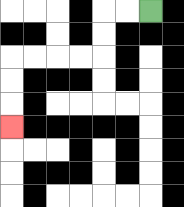{'start': '[6, 0]', 'end': '[0, 5]', 'path_directions': 'L,L,D,D,L,L,L,L,D,D,D', 'path_coordinates': '[[6, 0], [5, 0], [4, 0], [4, 1], [4, 2], [3, 2], [2, 2], [1, 2], [0, 2], [0, 3], [0, 4], [0, 5]]'}